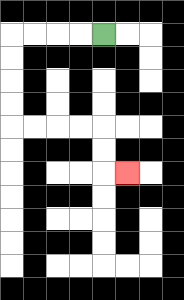{'start': '[4, 1]', 'end': '[5, 7]', 'path_directions': 'L,L,L,L,D,D,D,D,R,R,R,R,D,D,R', 'path_coordinates': '[[4, 1], [3, 1], [2, 1], [1, 1], [0, 1], [0, 2], [0, 3], [0, 4], [0, 5], [1, 5], [2, 5], [3, 5], [4, 5], [4, 6], [4, 7], [5, 7]]'}